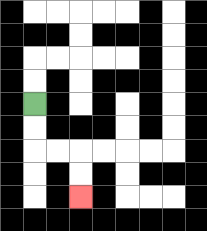{'start': '[1, 4]', 'end': '[3, 8]', 'path_directions': 'D,D,R,R,D,D', 'path_coordinates': '[[1, 4], [1, 5], [1, 6], [2, 6], [3, 6], [3, 7], [3, 8]]'}